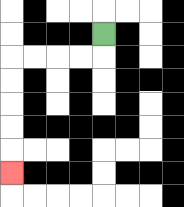{'start': '[4, 1]', 'end': '[0, 7]', 'path_directions': 'D,L,L,L,L,D,D,D,D,D', 'path_coordinates': '[[4, 1], [4, 2], [3, 2], [2, 2], [1, 2], [0, 2], [0, 3], [0, 4], [0, 5], [0, 6], [0, 7]]'}